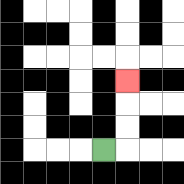{'start': '[4, 6]', 'end': '[5, 3]', 'path_directions': 'R,U,U,U', 'path_coordinates': '[[4, 6], [5, 6], [5, 5], [5, 4], [5, 3]]'}